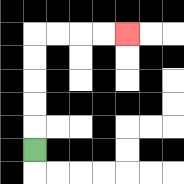{'start': '[1, 6]', 'end': '[5, 1]', 'path_directions': 'U,U,U,U,U,R,R,R,R', 'path_coordinates': '[[1, 6], [1, 5], [1, 4], [1, 3], [1, 2], [1, 1], [2, 1], [3, 1], [4, 1], [5, 1]]'}